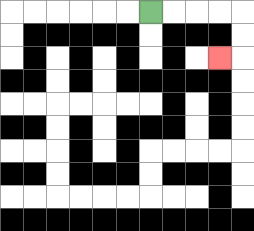{'start': '[6, 0]', 'end': '[9, 2]', 'path_directions': 'R,R,R,R,D,D,L', 'path_coordinates': '[[6, 0], [7, 0], [8, 0], [9, 0], [10, 0], [10, 1], [10, 2], [9, 2]]'}